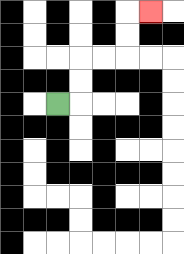{'start': '[2, 4]', 'end': '[6, 0]', 'path_directions': 'R,U,U,R,R,U,U,R', 'path_coordinates': '[[2, 4], [3, 4], [3, 3], [3, 2], [4, 2], [5, 2], [5, 1], [5, 0], [6, 0]]'}